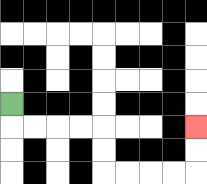{'start': '[0, 4]', 'end': '[8, 5]', 'path_directions': 'D,R,R,R,R,D,D,R,R,R,R,U,U', 'path_coordinates': '[[0, 4], [0, 5], [1, 5], [2, 5], [3, 5], [4, 5], [4, 6], [4, 7], [5, 7], [6, 7], [7, 7], [8, 7], [8, 6], [8, 5]]'}